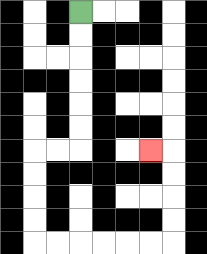{'start': '[3, 0]', 'end': '[6, 6]', 'path_directions': 'D,D,D,D,D,D,L,L,D,D,D,D,R,R,R,R,R,R,U,U,U,U,L', 'path_coordinates': '[[3, 0], [3, 1], [3, 2], [3, 3], [3, 4], [3, 5], [3, 6], [2, 6], [1, 6], [1, 7], [1, 8], [1, 9], [1, 10], [2, 10], [3, 10], [4, 10], [5, 10], [6, 10], [7, 10], [7, 9], [7, 8], [7, 7], [7, 6], [6, 6]]'}